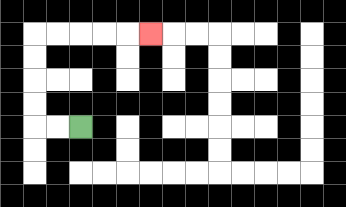{'start': '[3, 5]', 'end': '[6, 1]', 'path_directions': 'L,L,U,U,U,U,R,R,R,R,R', 'path_coordinates': '[[3, 5], [2, 5], [1, 5], [1, 4], [1, 3], [1, 2], [1, 1], [2, 1], [3, 1], [4, 1], [5, 1], [6, 1]]'}